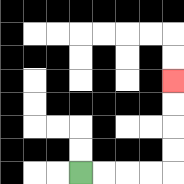{'start': '[3, 7]', 'end': '[7, 3]', 'path_directions': 'R,R,R,R,U,U,U,U', 'path_coordinates': '[[3, 7], [4, 7], [5, 7], [6, 7], [7, 7], [7, 6], [7, 5], [7, 4], [7, 3]]'}